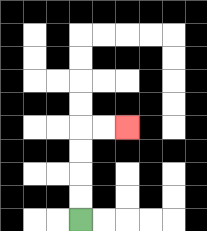{'start': '[3, 9]', 'end': '[5, 5]', 'path_directions': 'U,U,U,U,R,R', 'path_coordinates': '[[3, 9], [3, 8], [3, 7], [3, 6], [3, 5], [4, 5], [5, 5]]'}